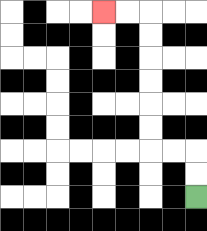{'start': '[8, 8]', 'end': '[4, 0]', 'path_directions': 'U,U,L,L,U,U,U,U,U,U,L,L', 'path_coordinates': '[[8, 8], [8, 7], [8, 6], [7, 6], [6, 6], [6, 5], [6, 4], [6, 3], [6, 2], [6, 1], [6, 0], [5, 0], [4, 0]]'}